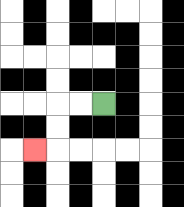{'start': '[4, 4]', 'end': '[1, 6]', 'path_directions': 'L,L,D,D,L', 'path_coordinates': '[[4, 4], [3, 4], [2, 4], [2, 5], [2, 6], [1, 6]]'}